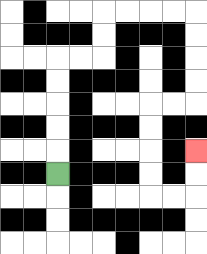{'start': '[2, 7]', 'end': '[8, 6]', 'path_directions': 'U,U,U,U,U,R,R,U,U,R,R,R,R,D,D,D,D,L,L,D,D,D,D,R,R,U,U', 'path_coordinates': '[[2, 7], [2, 6], [2, 5], [2, 4], [2, 3], [2, 2], [3, 2], [4, 2], [4, 1], [4, 0], [5, 0], [6, 0], [7, 0], [8, 0], [8, 1], [8, 2], [8, 3], [8, 4], [7, 4], [6, 4], [6, 5], [6, 6], [6, 7], [6, 8], [7, 8], [8, 8], [8, 7], [8, 6]]'}